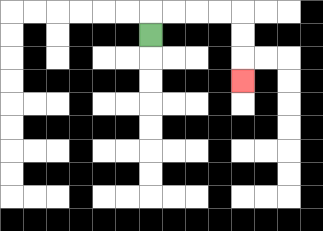{'start': '[6, 1]', 'end': '[10, 3]', 'path_directions': 'U,R,R,R,R,D,D,D', 'path_coordinates': '[[6, 1], [6, 0], [7, 0], [8, 0], [9, 0], [10, 0], [10, 1], [10, 2], [10, 3]]'}